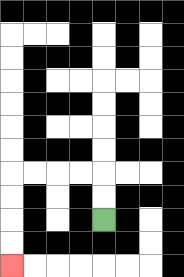{'start': '[4, 9]', 'end': '[0, 11]', 'path_directions': 'U,U,L,L,L,L,D,D,D,D', 'path_coordinates': '[[4, 9], [4, 8], [4, 7], [3, 7], [2, 7], [1, 7], [0, 7], [0, 8], [0, 9], [0, 10], [0, 11]]'}